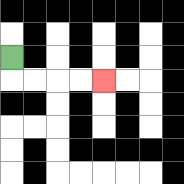{'start': '[0, 2]', 'end': '[4, 3]', 'path_directions': 'D,R,R,R,R', 'path_coordinates': '[[0, 2], [0, 3], [1, 3], [2, 3], [3, 3], [4, 3]]'}